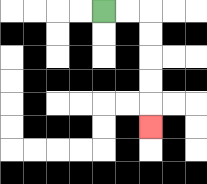{'start': '[4, 0]', 'end': '[6, 5]', 'path_directions': 'R,R,D,D,D,D,D', 'path_coordinates': '[[4, 0], [5, 0], [6, 0], [6, 1], [6, 2], [6, 3], [6, 4], [6, 5]]'}